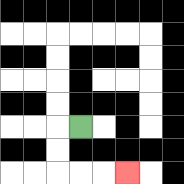{'start': '[3, 5]', 'end': '[5, 7]', 'path_directions': 'L,D,D,R,R,R', 'path_coordinates': '[[3, 5], [2, 5], [2, 6], [2, 7], [3, 7], [4, 7], [5, 7]]'}